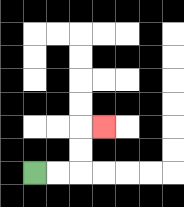{'start': '[1, 7]', 'end': '[4, 5]', 'path_directions': 'R,R,U,U,R', 'path_coordinates': '[[1, 7], [2, 7], [3, 7], [3, 6], [3, 5], [4, 5]]'}